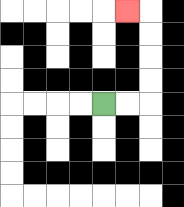{'start': '[4, 4]', 'end': '[5, 0]', 'path_directions': 'R,R,U,U,U,U,L', 'path_coordinates': '[[4, 4], [5, 4], [6, 4], [6, 3], [6, 2], [6, 1], [6, 0], [5, 0]]'}